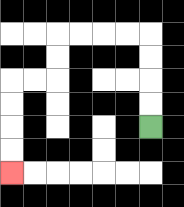{'start': '[6, 5]', 'end': '[0, 7]', 'path_directions': 'U,U,U,U,L,L,L,L,D,D,L,L,D,D,D,D', 'path_coordinates': '[[6, 5], [6, 4], [6, 3], [6, 2], [6, 1], [5, 1], [4, 1], [3, 1], [2, 1], [2, 2], [2, 3], [1, 3], [0, 3], [0, 4], [0, 5], [0, 6], [0, 7]]'}